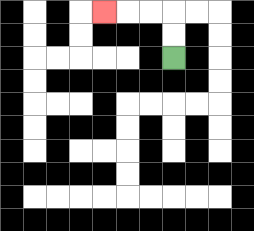{'start': '[7, 2]', 'end': '[4, 0]', 'path_directions': 'U,U,L,L,L', 'path_coordinates': '[[7, 2], [7, 1], [7, 0], [6, 0], [5, 0], [4, 0]]'}